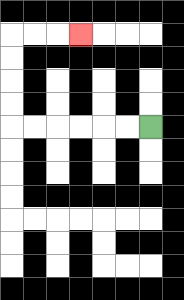{'start': '[6, 5]', 'end': '[3, 1]', 'path_directions': 'L,L,L,L,L,L,U,U,U,U,R,R,R', 'path_coordinates': '[[6, 5], [5, 5], [4, 5], [3, 5], [2, 5], [1, 5], [0, 5], [0, 4], [0, 3], [0, 2], [0, 1], [1, 1], [2, 1], [3, 1]]'}